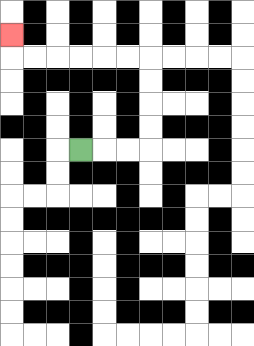{'start': '[3, 6]', 'end': '[0, 1]', 'path_directions': 'R,R,R,U,U,U,U,L,L,L,L,L,L,U', 'path_coordinates': '[[3, 6], [4, 6], [5, 6], [6, 6], [6, 5], [6, 4], [6, 3], [6, 2], [5, 2], [4, 2], [3, 2], [2, 2], [1, 2], [0, 2], [0, 1]]'}